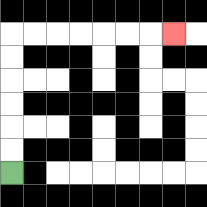{'start': '[0, 7]', 'end': '[7, 1]', 'path_directions': 'U,U,U,U,U,U,R,R,R,R,R,R,R', 'path_coordinates': '[[0, 7], [0, 6], [0, 5], [0, 4], [0, 3], [0, 2], [0, 1], [1, 1], [2, 1], [3, 1], [4, 1], [5, 1], [6, 1], [7, 1]]'}